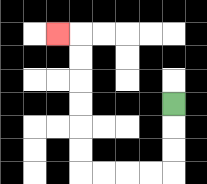{'start': '[7, 4]', 'end': '[2, 1]', 'path_directions': 'D,D,D,L,L,L,L,U,U,U,U,U,U,L', 'path_coordinates': '[[7, 4], [7, 5], [7, 6], [7, 7], [6, 7], [5, 7], [4, 7], [3, 7], [3, 6], [3, 5], [3, 4], [3, 3], [3, 2], [3, 1], [2, 1]]'}